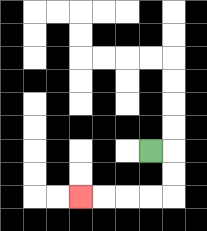{'start': '[6, 6]', 'end': '[3, 8]', 'path_directions': 'R,D,D,L,L,L,L', 'path_coordinates': '[[6, 6], [7, 6], [7, 7], [7, 8], [6, 8], [5, 8], [4, 8], [3, 8]]'}